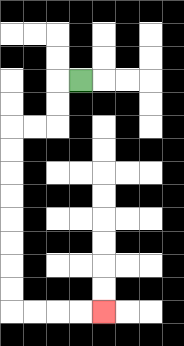{'start': '[3, 3]', 'end': '[4, 13]', 'path_directions': 'L,D,D,L,L,D,D,D,D,D,D,D,D,R,R,R,R', 'path_coordinates': '[[3, 3], [2, 3], [2, 4], [2, 5], [1, 5], [0, 5], [0, 6], [0, 7], [0, 8], [0, 9], [0, 10], [0, 11], [0, 12], [0, 13], [1, 13], [2, 13], [3, 13], [4, 13]]'}